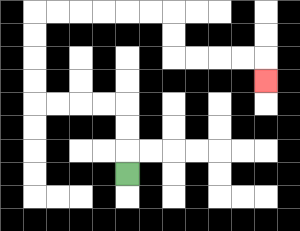{'start': '[5, 7]', 'end': '[11, 3]', 'path_directions': 'U,U,U,L,L,L,L,U,U,U,U,R,R,R,R,R,R,D,D,R,R,R,R,D', 'path_coordinates': '[[5, 7], [5, 6], [5, 5], [5, 4], [4, 4], [3, 4], [2, 4], [1, 4], [1, 3], [1, 2], [1, 1], [1, 0], [2, 0], [3, 0], [4, 0], [5, 0], [6, 0], [7, 0], [7, 1], [7, 2], [8, 2], [9, 2], [10, 2], [11, 2], [11, 3]]'}